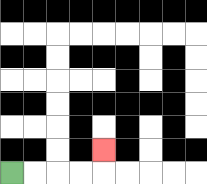{'start': '[0, 7]', 'end': '[4, 6]', 'path_directions': 'R,R,R,R,U', 'path_coordinates': '[[0, 7], [1, 7], [2, 7], [3, 7], [4, 7], [4, 6]]'}